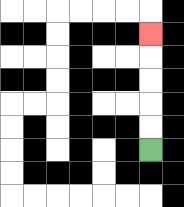{'start': '[6, 6]', 'end': '[6, 1]', 'path_directions': 'U,U,U,U,U', 'path_coordinates': '[[6, 6], [6, 5], [6, 4], [6, 3], [6, 2], [6, 1]]'}